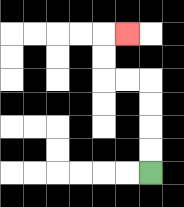{'start': '[6, 7]', 'end': '[5, 1]', 'path_directions': 'U,U,U,U,L,L,U,U,R', 'path_coordinates': '[[6, 7], [6, 6], [6, 5], [6, 4], [6, 3], [5, 3], [4, 3], [4, 2], [4, 1], [5, 1]]'}